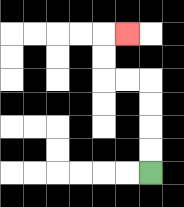{'start': '[6, 7]', 'end': '[5, 1]', 'path_directions': 'U,U,U,U,L,L,U,U,R', 'path_coordinates': '[[6, 7], [6, 6], [6, 5], [6, 4], [6, 3], [5, 3], [4, 3], [4, 2], [4, 1], [5, 1]]'}